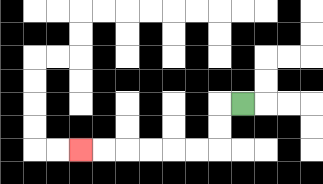{'start': '[10, 4]', 'end': '[3, 6]', 'path_directions': 'L,D,D,L,L,L,L,L,L', 'path_coordinates': '[[10, 4], [9, 4], [9, 5], [9, 6], [8, 6], [7, 6], [6, 6], [5, 6], [4, 6], [3, 6]]'}